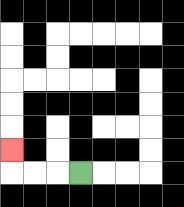{'start': '[3, 7]', 'end': '[0, 6]', 'path_directions': 'L,L,L,U', 'path_coordinates': '[[3, 7], [2, 7], [1, 7], [0, 7], [0, 6]]'}